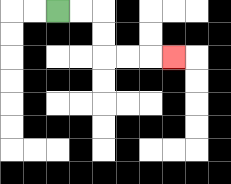{'start': '[2, 0]', 'end': '[7, 2]', 'path_directions': 'R,R,D,D,R,R,R', 'path_coordinates': '[[2, 0], [3, 0], [4, 0], [4, 1], [4, 2], [5, 2], [6, 2], [7, 2]]'}